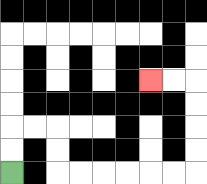{'start': '[0, 7]', 'end': '[6, 3]', 'path_directions': 'U,U,R,R,D,D,R,R,R,R,R,R,U,U,U,U,L,L', 'path_coordinates': '[[0, 7], [0, 6], [0, 5], [1, 5], [2, 5], [2, 6], [2, 7], [3, 7], [4, 7], [5, 7], [6, 7], [7, 7], [8, 7], [8, 6], [8, 5], [8, 4], [8, 3], [7, 3], [6, 3]]'}